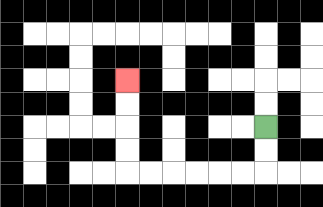{'start': '[11, 5]', 'end': '[5, 3]', 'path_directions': 'D,D,L,L,L,L,L,L,U,U,U,U', 'path_coordinates': '[[11, 5], [11, 6], [11, 7], [10, 7], [9, 7], [8, 7], [7, 7], [6, 7], [5, 7], [5, 6], [5, 5], [5, 4], [5, 3]]'}